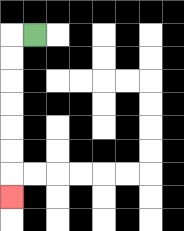{'start': '[1, 1]', 'end': '[0, 8]', 'path_directions': 'L,D,D,D,D,D,D,D', 'path_coordinates': '[[1, 1], [0, 1], [0, 2], [0, 3], [0, 4], [0, 5], [0, 6], [0, 7], [0, 8]]'}